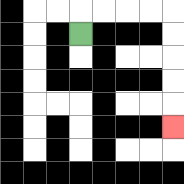{'start': '[3, 1]', 'end': '[7, 5]', 'path_directions': 'U,R,R,R,R,D,D,D,D,D', 'path_coordinates': '[[3, 1], [3, 0], [4, 0], [5, 0], [6, 0], [7, 0], [7, 1], [7, 2], [7, 3], [7, 4], [7, 5]]'}